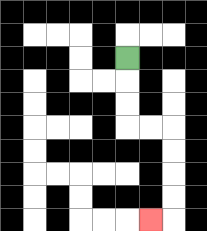{'start': '[5, 2]', 'end': '[6, 9]', 'path_directions': 'D,D,D,R,R,D,D,D,D,L', 'path_coordinates': '[[5, 2], [5, 3], [5, 4], [5, 5], [6, 5], [7, 5], [7, 6], [7, 7], [7, 8], [7, 9], [6, 9]]'}